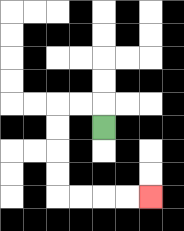{'start': '[4, 5]', 'end': '[6, 8]', 'path_directions': 'U,L,L,D,D,D,D,R,R,R,R', 'path_coordinates': '[[4, 5], [4, 4], [3, 4], [2, 4], [2, 5], [2, 6], [2, 7], [2, 8], [3, 8], [4, 8], [5, 8], [6, 8]]'}